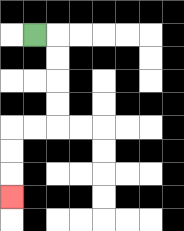{'start': '[1, 1]', 'end': '[0, 8]', 'path_directions': 'R,D,D,D,D,L,L,D,D,D', 'path_coordinates': '[[1, 1], [2, 1], [2, 2], [2, 3], [2, 4], [2, 5], [1, 5], [0, 5], [0, 6], [0, 7], [0, 8]]'}